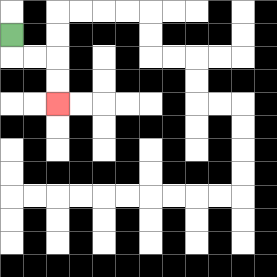{'start': '[0, 1]', 'end': '[2, 4]', 'path_directions': 'D,R,R,D,D', 'path_coordinates': '[[0, 1], [0, 2], [1, 2], [2, 2], [2, 3], [2, 4]]'}